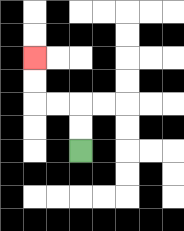{'start': '[3, 6]', 'end': '[1, 2]', 'path_directions': 'U,U,L,L,U,U', 'path_coordinates': '[[3, 6], [3, 5], [3, 4], [2, 4], [1, 4], [1, 3], [1, 2]]'}